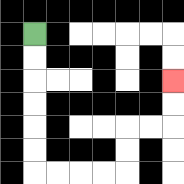{'start': '[1, 1]', 'end': '[7, 3]', 'path_directions': 'D,D,D,D,D,D,R,R,R,R,U,U,R,R,U,U', 'path_coordinates': '[[1, 1], [1, 2], [1, 3], [1, 4], [1, 5], [1, 6], [1, 7], [2, 7], [3, 7], [4, 7], [5, 7], [5, 6], [5, 5], [6, 5], [7, 5], [7, 4], [7, 3]]'}